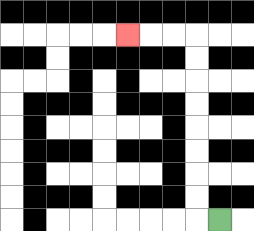{'start': '[9, 9]', 'end': '[5, 1]', 'path_directions': 'L,U,U,U,U,U,U,U,U,L,L,L', 'path_coordinates': '[[9, 9], [8, 9], [8, 8], [8, 7], [8, 6], [8, 5], [8, 4], [8, 3], [8, 2], [8, 1], [7, 1], [6, 1], [5, 1]]'}